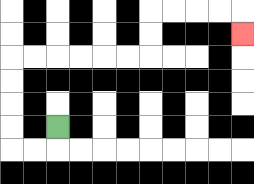{'start': '[2, 5]', 'end': '[10, 1]', 'path_directions': 'D,L,L,U,U,U,U,R,R,R,R,R,R,U,U,R,R,R,R,D', 'path_coordinates': '[[2, 5], [2, 6], [1, 6], [0, 6], [0, 5], [0, 4], [0, 3], [0, 2], [1, 2], [2, 2], [3, 2], [4, 2], [5, 2], [6, 2], [6, 1], [6, 0], [7, 0], [8, 0], [9, 0], [10, 0], [10, 1]]'}